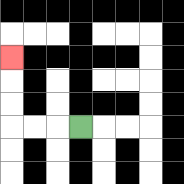{'start': '[3, 5]', 'end': '[0, 2]', 'path_directions': 'L,L,L,U,U,U', 'path_coordinates': '[[3, 5], [2, 5], [1, 5], [0, 5], [0, 4], [0, 3], [0, 2]]'}